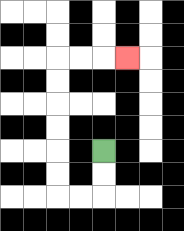{'start': '[4, 6]', 'end': '[5, 2]', 'path_directions': 'D,D,L,L,U,U,U,U,U,U,R,R,R', 'path_coordinates': '[[4, 6], [4, 7], [4, 8], [3, 8], [2, 8], [2, 7], [2, 6], [2, 5], [2, 4], [2, 3], [2, 2], [3, 2], [4, 2], [5, 2]]'}